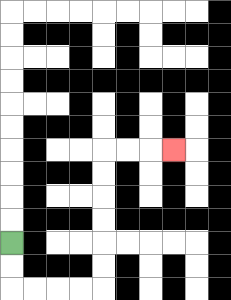{'start': '[0, 10]', 'end': '[7, 6]', 'path_directions': 'D,D,R,R,R,R,U,U,U,U,U,U,R,R,R', 'path_coordinates': '[[0, 10], [0, 11], [0, 12], [1, 12], [2, 12], [3, 12], [4, 12], [4, 11], [4, 10], [4, 9], [4, 8], [4, 7], [4, 6], [5, 6], [6, 6], [7, 6]]'}